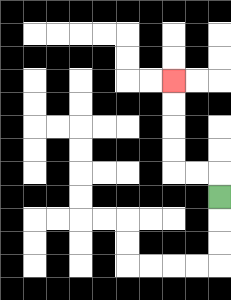{'start': '[9, 8]', 'end': '[7, 3]', 'path_directions': 'U,L,L,U,U,U,U', 'path_coordinates': '[[9, 8], [9, 7], [8, 7], [7, 7], [7, 6], [7, 5], [7, 4], [7, 3]]'}